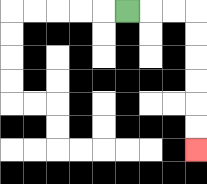{'start': '[5, 0]', 'end': '[8, 6]', 'path_directions': 'R,R,R,D,D,D,D,D,D', 'path_coordinates': '[[5, 0], [6, 0], [7, 0], [8, 0], [8, 1], [8, 2], [8, 3], [8, 4], [8, 5], [8, 6]]'}